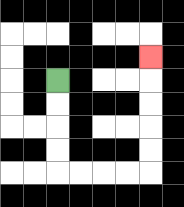{'start': '[2, 3]', 'end': '[6, 2]', 'path_directions': 'D,D,D,D,R,R,R,R,U,U,U,U,U', 'path_coordinates': '[[2, 3], [2, 4], [2, 5], [2, 6], [2, 7], [3, 7], [4, 7], [5, 7], [6, 7], [6, 6], [6, 5], [6, 4], [6, 3], [6, 2]]'}